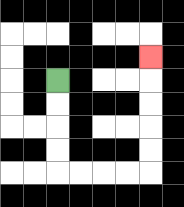{'start': '[2, 3]', 'end': '[6, 2]', 'path_directions': 'D,D,D,D,R,R,R,R,U,U,U,U,U', 'path_coordinates': '[[2, 3], [2, 4], [2, 5], [2, 6], [2, 7], [3, 7], [4, 7], [5, 7], [6, 7], [6, 6], [6, 5], [6, 4], [6, 3], [6, 2]]'}